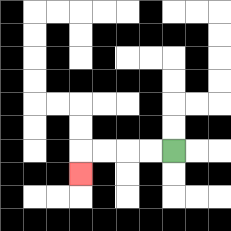{'start': '[7, 6]', 'end': '[3, 7]', 'path_directions': 'L,L,L,L,D', 'path_coordinates': '[[7, 6], [6, 6], [5, 6], [4, 6], [3, 6], [3, 7]]'}